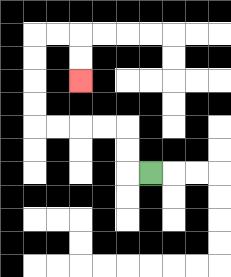{'start': '[6, 7]', 'end': '[3, 3]', 'path_directions': 'L,U,U,L,L,L,L,U,U,U,U,R,R,D,D', 'path_coordinates': '[[6, 7], [5, 7], [5, 6], [5, 5], [4, 5], [3, 5], [2, 5], [1, 5], [1, 4], [1, 3], [1, 2], [1, 1], [2, 1], [3, 1], [3, 2], [3, 3]]'}